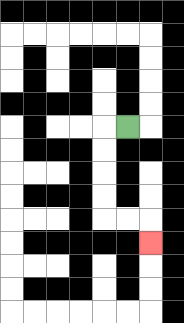{'start': '[5, 5]', 'end': '[6, 10]', 'path_directions': 'L,D,D,D,D,R,R,D', 'path_coordinates': '[[5, 5], [4, 5], [4, 6], [4, 7], [4, 8], [4, 9], [5, 9], [6, 9], [6, 10]]'}